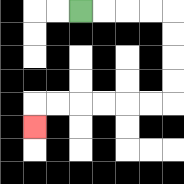{'start': '[3, 0]', 'end': '[1, 5]', 'path_directions': 'R,R,R,R,D,D,D,D,L,L,L,L,L,L,D', 'path_coordinates': '[[3, 0], [4, 0], [5, 0], [6, 0], [7, 0], [7, 1], [7, 2], [7, 3], [7, 4], [6, 4], [5, 4], [4, 4], [3, 4], [2, 4], [1, 4], [1, 5]]'}